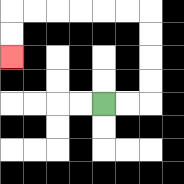{'start': '[4, 4]', 'end': '[0, 2]', 'path_directions': 'R,R,U,U,U,U,L,L,L,L,L,L,D,D', 'path_coordinates': '[[4, 4], [5, 4], [6, 4], [6, 3], [6, 2], [6, 1], [6, 0], [5, 0], [4, 0], [3, 0], [2, 0], [1, 0], [0, 0], [0, 1], [0, 2]]'}